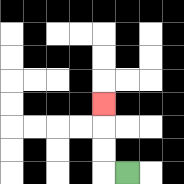{'start': '[5, 7]', 'end': '[4, 4]', 'path_directions': 'L,U,U,U', 'path_coordinates': '[[5, 7], [4, 7], [4, 6], [4, 5], [4, 4]]'}